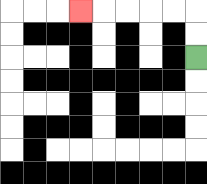{'start': '[8, 2]', 'end': '[3, 0]', 'path_directions': 'U,U,L,L,L,L,L', 'path_coordinates': '[[8, 2], [8, 1], [8, 0], [7, 0], [6, 0], [5, 0], [4, 0], [3, 0]]'}